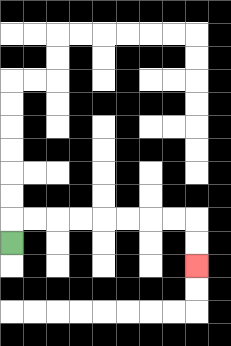{'start': '[0, 10]', 'end': '[8, 11]', 'path_directions': 'U,R,R,R,R,R,R,R,R,D,D', 'path_coordinates': '[[0, 10], [0, 9], [1, 9], [2, 9], [3, 9], [4, 9], [5, 9], [6, 9], [7, 9], [8, 9], [8, 10], [8, 11]]'}